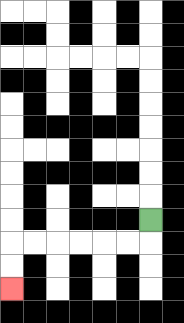{'start': '[6, 9]', 'end': '[0, 12]', 'path_directions': 'D,L,L,L,L,L,L,D,D', 'path_coordinates': '[[6, 9], [6, 10], [5, 10], [4, 10], [3, 10], [2, 10], [1, 10], [0, 10], [0, 11], [0, 12]]'}